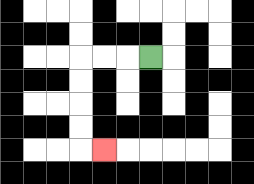{'start': '[6, 2]', 'end': '[4, 6]', 'path_directions': 'L,L,L,D,D,D,D,R', 'path_coordinates': '[[6, 2], [5, 2], [4, 2], [3, 2], [3, 3], [3, 4], [3, 5], [3, 6], [4, 6]]'}